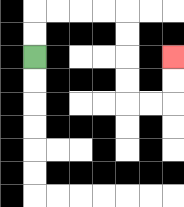{'start': '[1, 2]', 'end': '[7, 2]', 'path_directions': 'U,U,R,R,R,R,D,D,D,D,R,R,U,U', 'path_coordinates': '[[1, 2], [1, 1], [1, 0], [2, 0], [3, 0], [4, 0], [5, 0], [5, 1], [5, 2], [5, 3], [5, 4], [6, 4], [7, 4], [7, 3], [7, 2]]'}